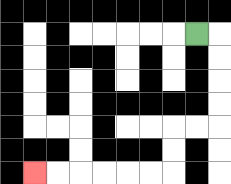{'start': '[8, 1]', 'end': '[1, 7]', 'path_directions': 'R,D,D,D,D,L,L,D,D,L,L,L,L,L,L', 'path_coordinates': '[[8, 1], [9, 1], [9, 2], [9, 3], [9, 4], [9, 5], [8, 5], [7, 5], [7, 6], [7, 7], [6, 7], [5, 7], [4, 7], [3, 7], [2, 7], [1, 7]]'}